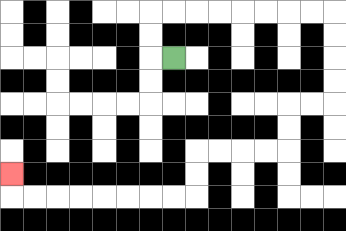{'start': '[7, 2]', 'end': '[0, 7]', 'path_directions': 'L,U,U,R,R,R,R,R,R,R,R,D,D,D,D,L,L,D,D,L,L,L,L,D,D,L,L,L,L,L,L,L,L,U', 'path_coordinates': '[[7, 2], [6, 2], [6, 1], [6, 0], [7, 0], [8, 0], [9, 0], [10, 0], [11, 0], [12, 0], [13, 0], [14, 0], [14, 1], [14, 2], [14, 3], [14, 4], [13, 4], [12, 4], [12, 5], [12, 6], [11, 6], [10, 6], [9, 6], [8, 6], [8, 7], [8, 8], [7, 8], [6, 8], [5, 8], [4, 8], [3, 8], [2, 8], [1, 8], [0, 8], [0, 7]]'}